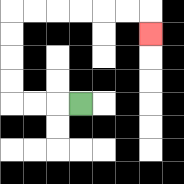{'start': '[3, 4]', 'end': '[6, 1]', 'path_directions': 'L,L,L,U,U,U,U,R,R,R,R,R,R,D', 'path_coordinates': '[[3, 4], [2, 4], [1, 4], [0, 4], [0, 3], [0, 2], [0, 1], [0, 0], [1, 0], [2, 0], [3, 0], [4, 0], [5, 0], [6, 0], [6, 1]]'}